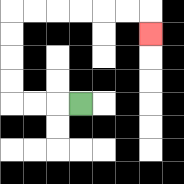{'start': '[3, 4]', 'end': '[6, 1]', 'path_directions': 'L,L,L,U,U,U,U,R,R,R,R,R,R,D', 'path_coordinates': '[[3, 4], [2, 4], [1, 4], [0, 4], [0, 3], [0, 2], [0, 1], [0, 0], [1, 0], [2, 0], [3, 0], [4, 0], [5, 0], [6, 0], [6, 1]]'}